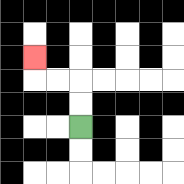{'start': '[3, 5]', 'end': '[1, 2]', 'path_directions': 'U,U,L,L,U', 'path_coordinates': '[[3, 5], [3, 4], [3, 3], [2, 3], [1, 3], [1, 2]]'}